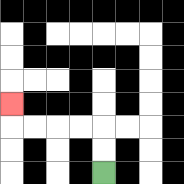{'start': '[4, 7]', 'end': '[0, 4]', 'path_directions': 'U,U,L,L,L,L,U', 'path_coordinates': '[[4, 7], [4, 6], [4, 5], [3, 5], [2, 5], [1, 5], [0, 5], [0, 4]]'}